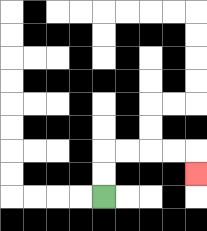{'start': '[4, 8]', 'end': '[8, 7]', 'path_directions': 'U,U,R,R,R,R,D', 'path_coordinates': '[[4, 8], [4, 7], [4, 6], [5, 6], [6, 6], [7, 6], [8, 6], [8, 7]]'}